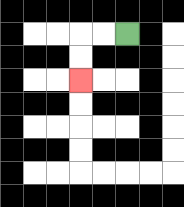{'start': '[5, 1]', 'end': '[3, 3]', 'path_directions': 'L,L,D,D', 'path_coordinates': '[[5, 1], [4, 1], [3, 1], [3, 2], [3, 3]]'}